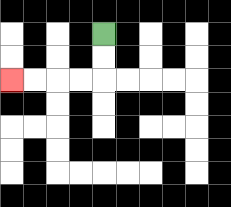{'start': '[4, 1]', 'end': '[0, 3]', 'path_directions': 'D,D,L,L,L,L', 'path_coordinates': '[[4, 1], [4, 2], [4, 3], [3, 3], [2, 3], [1, 3], [0, 3]]'}